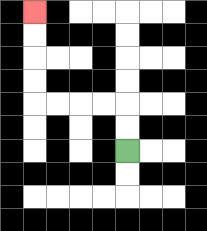{'start': '[5, 6]', 'end': '[1, 0]', 'path_directions': 'U,U,L,L,L,L,U,U,U,U', 'path_coordinates': '[[5, 6], [5, 5], [5, 4], [4, 4], [3, 4], [2, 4], [1, 4], [1, 3], [1, 2], [1, 1], [1, 0]]'}